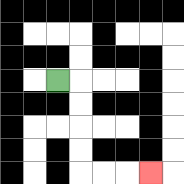{'start': '[2, 3]', 'end': '[6, 7]', 'path_directions': 'R,D,D,D,D,R,R,R', 'path_coordinates': '[[2, 3], [3, 3], [3, 4], [3, 5], [3, 6], [3, 7], [4, 7], [5, 7], [6, 7]]'}